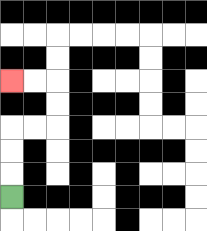{'start': '[0, 8]', 'end': '[0, 3]', 'path_directions': 'U,U,U,R,R,U,U,L,L', 'path_coordinates': '[[0, 8], [0, 7], [0, 6], [0, 5], [1, 5], [2, 5], [2, 4], [2, 3], [1, 3], [0, 3]]'}